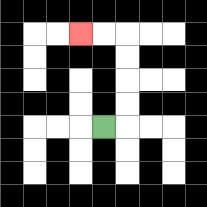{'start': '[4, 5]', 'end': '[3, 1]', 'path_directions': 'R,U,U,U,U,L,L', 'path_coordinates': '[[4, 5], [5, 5], [5, 4], [5, 3], [5, 2], [5, 1], [4, 1], [3, 1]]'}